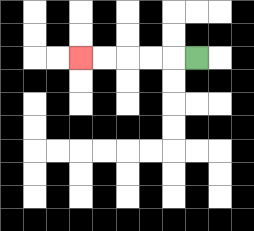{'start': '[8, 2]', 'end': '[3, 2]', 'path_directions': 'L,L,L,L,L', 'path_coordinates': '[[8, 2], [7, 2], [6, 2], [5, 2], [4, 2], [3, 2]]'}